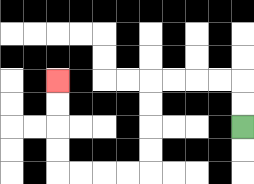{'start': '[10, 5]', 'end': '[2, 3]', 'path_directions': 'U,U,L,L,L,L,D,D,D,D,L,L,L,L,U,U,U,U', 'path_coordinates': '[[10, 5], [10, 4], [10, 3], [9, 3], [8, 3], [7, 3], [6, 3], [6, 4], [6, 5], [6, 6], [6, 7], [5, 7], [4, 7], [3, 7], [2, 7], [2, 6], [2, 5], [2, 4], [2, 3]]'}